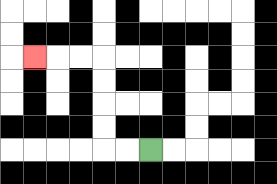{'start': '[6, 6]', 'end': '[1, 2]', 'path_directions': 'L,L,U,U,U,U,L,L,L', 'path_coordinates': '[[6, 6], [5, 6], [4, 6], [4, 5], [4, 4], [4, 3], [4, 2], [3, 2], [2, 2], [1, 2]]'}